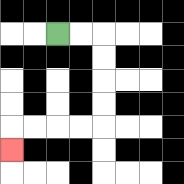{'start': '[2, 1]', 'end': '[0, 6]', 'path_directions': 'R,R,D,D,D,D,L,L,L,L,D', 'path_coordinates': '[[2, 1], [3, 1], [4, 1], [4, 2], [4, 3], [4, 4], [4, 5], [3, 5], [2, 5], [1, 5], [0, 5], [0, 6]]'}